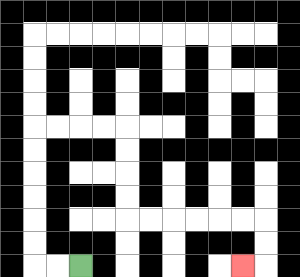{'start': '[3, 11]', 'end': '[10, 11]', 'path_directions': 'L,L,U,U,U,U,U,U,R,R,R,R,D,D,D,D,R,R,R,R,R,R,D,D,L', 'path_coordinates': '[[3, 11], [2, 11], [1, 11], [1, 10], [1, 9], [1, 8], [1, 7], [1, 6], [1, 5], [2, 5], [3, 5], [4, 5], [5, 5], [5, 6], [5, 7], [5, 8], [5, 9], [6, 9], [7, 9], [8, 9], [9, 9], [10, 9], [11, 9], [11, 10], [11, 11], [10, 11]]'}